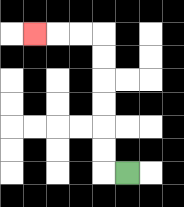{'start': '[5, 7]', 'end': '[1, 1]', 'path_directions': 'L,U,U,U,U,U,U,L,L,L', 'path_coordinates': '[[5, 7], [4, 7], [4, 6], [4, 5], [4, 4], [4, 3], [4, 2], [4, 1], [3, 1], [2, 1], [1, 1]]'}